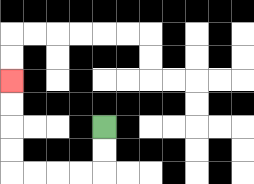{'start': '[4, 5]', 'end': '[0, 3]', 'path_directions': 'D,D,L,L,L,L,U,U,U,U', 'path_coordinates': '[[4, 5], [4, 6], [4, 7], [3, 7], [2, 7], [1, 7], [0, 7], [0, 6], [0, 5], [0, 4], [0, 3]]'}